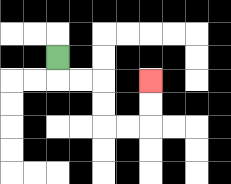{'start': '[2, 2]', 'end': '[6, 3]', 'path_directions': 'D,R,R,D,D,R,R,U,U', 'path_coordinates': '[[2, 2], [2, 3], [3, 3], [4, 3], [4, 4], [4, 5], [5, 5], [6, 5], [6, 4], [6, 3]]'}